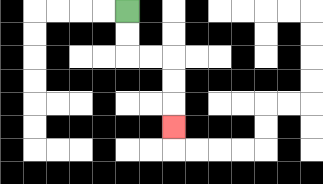{'start': '[5, 0]', 'end': '[7, 5]', 'path_directions': 'D,D,R,R,D,D,D', 'path_coordinates': '[[5, 0], [5, 1], [5, 2], [6, 2], [7, 2], [7, 3], [7, 4], [7, 5]]'}